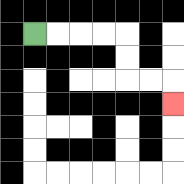{'start': '[1, 1]', 'end': '[7, 4]', 'path_directions': 'R,R,R,R,D,D,R,R,D', 'path_coordinates': '[[1, 1], [2, 1], [3, 1], [4, 1], [5, 1], [5, 2], [5, 3], [6, 3], [7, 3], [7, 4]]'}